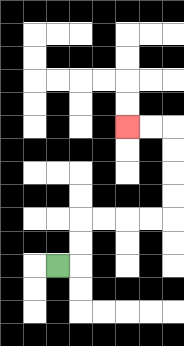{'start': '[2, 11]', 'end': '[5, 5]', 'path_directions': 'R,U,U,R,R,R,R,U,U,U,U,L,L', 'path_coordinates': '[[2, 11], [3, 11], [3, 10], [3, 9], [4, 9], [5, 9], [6, 9], [7, 9], [7, 8], [7, 7], [7, 6], [7, 5], [6, 5], [5, 5]]'}